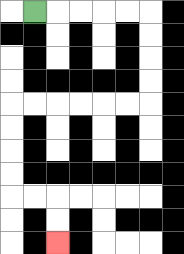{'start': '[1, 0]', 'end': '[2, 10]', 'path_directions': 'R,R,R,R,R,D,D,D,D,L,L,L,L,L,L,D,D,D,D,R,R,D,D', 'path_coordinates': '[[1, 0], [2, 0], [3, 0], [4, 0], [5, 0], [6, 0], [6, 1], [6, 2], [6, 3], [6, 4], [5, 4], [4, 4], [3, 4], [2, 4], [1, 4], [0, 4], [0, 5], [0, 6], [0, 7], [0, 8], [1, 8], [2, 8], [2, 9], [2, 10]]'}